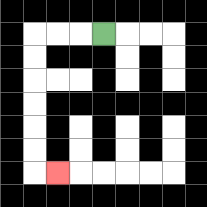{'start': '[4, 1]', 'end': '[2, 7]', 'path_directions': 'L,L,L,D,D,D,D,D,D,R', 'path_coordinates': '[[4, 1], [3, 1], [2, 1], [1, 1], [1, 2], [1, 3], [1, 4], [1, 5], [1, 6], [1, 7], [2, 7]]'}